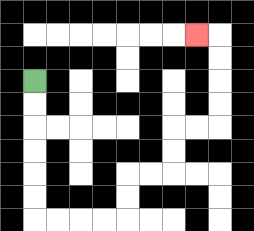{'start': '[1, 3]', 'end': '[8, 1]', 'path_directions': 'D,D,D,D,D,D,R,R,R,R,U,U,R,R,U,U,R,R,U,U,U,U,L', 'path_coordinates': '[[1, 3], [1, 4], [1, 5], [1, 6], [1, 7], [1, 8], [1, 9], [2, 9], [3, 9], [4, 9], [5, 9], [5, 8], [5, 7], [6, 7], [7, 7], [7, 6], [7, 5], [8, 5], [9, 5], [9, 4], [9, 3], [9, 2], [9, 1], [8, 1]]'}